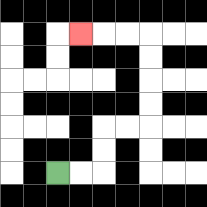{'start': '[2, 7]', 'end': '[3, 1]', 'path_directions': 'R,R,U,U,R,R,U,U,U,U,L,L,L', 'path_coordinates': '[[2, 7], [3, 7], [4, 7], [4, 6], [4, 5], [5, 5], [6, 5], [6, 4], [6, 3], [6, 2], [6, 1], [5, 1], [4, 1], [3, 1]]'}